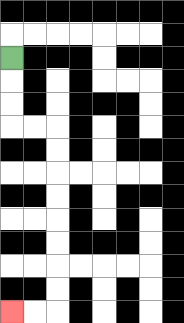{'start': '[0, 2]', 'end': '[0, 13]', 'path_directions': 'D,D,D,R,R,D,D,D,D,D,D,D,D,L,L', 'path_coordinates': '[[0, 2], [0, 3], [0, 4], [0, 5], [1, 5], [2, 5], [2, 6], [2, 7], [2, 8], [2, 9], [2, 10], [2, 11], [2, 12], [2, 13], [1, 13], [0, 13]]'}